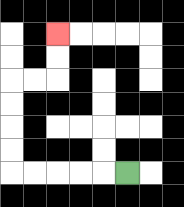{'start': '[5, 7]', 'end': '[2, 1]', 'path_directions': 'L,L,L,L,L,U,U,U,U,R,R,U,U', 'path_coordinates': '[[5, 7], [4, 7], [3, 7], [2, 7], [1, 7], [0, 7], [0, 6], [0, 5], [0, 4], [0, 3], [1, 3], [2, 3], [2, 2], [2, 1]]'}